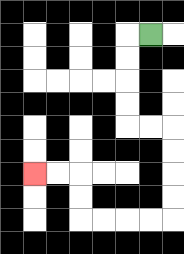{'start': '[6, 1]', 'end': '[1, 7]', 'path_directions': 'L,D,D,D,D,R,R,D,D,D,D,L,L,L,L,U,U,L,L', 'path_coordinates': '[[6, 1], [5, 1], [5, 2], [5, 3], [5, 4], [5, 5], [6, 5], [7, 5], [7, 6], [7, 7], [7, 8], [7, 9], [6, 9], [5, 9], [4, 9], [3, 9], [3, 8], [3, 7], [2, 7], [1, 7]]'}